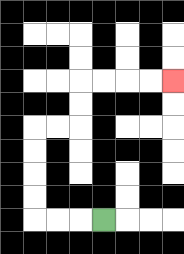{'start': '[4, 9]', 'end': '[7, 3]', 'path_directions': 'L,L,L,U,U,U,U,R,R,U,U,R,R,R,R', 'path_coordinates': '[[4, 9], [3, 9], [2, 9], [1, 9], [1, 8], [1, 7], [1, 6], [1, 5], [2, 5], [3, 5], [3, 4], [3, 3], [4, 3], [5, 3], [6, 3], [7, 3]]'}